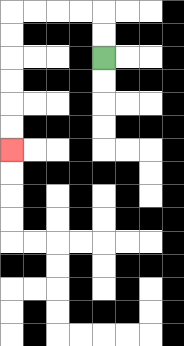{'start': '[4, 2]', 'end': '[0, 6]', 'path_directions': 'U,U,L,L,L,L,D,D,D,D,D,D', 'path_coordinates': '[[4, 2], [4, 1], [4, 0], [3, 0], [2, 0], [1, 0], [0, 0], [0, 1], [0, 2], [0, 3], [0, 4], [0, 5], [0, 6]]'}